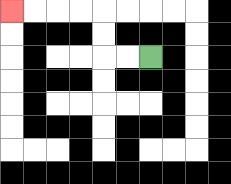{'start': '[6, 2]', 'end': '[0, 0]', 'path_directions': 'L,L,U,U,L,L,L,L', 'path_coordinates': '[[6, 2], [5, 2], [4, 2], [4, 1], [4, 0], [3, 0], [2, 0], [1, 0], [0, 0]]'}